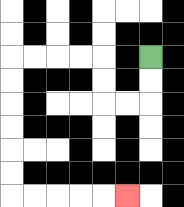{'start': '[6, 2]', 'end': '[5, 8]', 'path_directions': 'D,D,L,L,U,U,L,L,L,L,D,D,D,D,D,D,R,R,R,R,R', 'path_coordinates': '[[6, 2], [6, 3], [6, 4], [5, 4], [4, 4], [4, 3], [4, 2], [3, 2], [2, 2], [1, 2], [0, 2], [0, 3], [0, 4], [0, 5], [0, 6], [0, 7], [0, 8], [1, 8], [2, 8], [3, 8], [4, 8], [5, 8]]'}